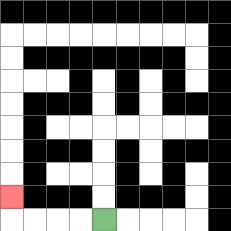{'start': '[4, 9]', 'end': '[0, 8]', 'path_directions': 'L,L,L,L,U', 'path_coordinates': '[[4, 9], [3, 9], [2, 9], [1, 9], [0, 9], [0, 8]]'}